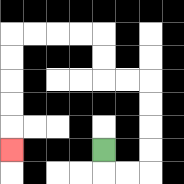{'start': '[4, 6]', 'end': '[0, 6]', 'path_directions': 'D,R,R,U,U,U,U,L,L,U,U,L,L,L,L,D,D,D,D,D', 'path_coordinates': '[[4, 6], [4, 7], [5, 7], [6, 7], [6, 6], [6, 5], [6, 4], [6, 3], [5, 3], [4, 3], [4, 2], [4, 1], [3, 1], [2, 1], [1, 1], [0, 1], [0, 2], [0, 3], [0, 4], [0, 5], [0, 6]]'}